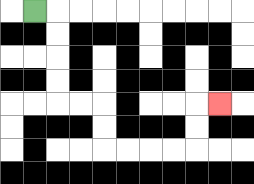{'start': '[1, 0]', 'end': '[9, 4]', 'path_directions': 'R,D,D,D,D,R,R,D,D,R,R,R,R,U,U,R', 'path_coordinates': '[[1, 0], [2, 0], [2, 1], [2, 2], [2, 3], [2, 4], [3, 4], [4, 4], [4, 5], [4, 6], [5, 6], [6, 6], [7, 6], [8, 6], [8, 5], [8, 4], [9, 4]]'}